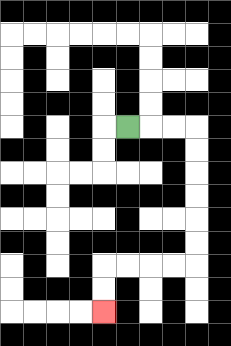{'start': '[5, 5]', 'end': '[4, 13]', 'path_directions': 'R,R,R,D,D,D,D,D,D,L,L,L,L,D,D', 'path_coordinates': '[[5, 5], [6, 5], [7, 5], [8, 5], [8, 6], [8, 7], [8, 8], [8, 9], [8, 10], [8, 11], [7, 11], [6, 11], [5, 11], [4, 11], [4, 12], [4, 13]]'}